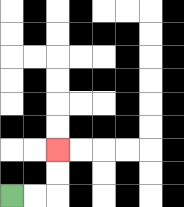{'start': '[0, 8]', 'end': '[2, 6]', 'path_directions': 'R,R,U,U', 'path_coordinates': '[[0, 8], [1, 8], [2, 8], [2, 7], [2, 6]]'}